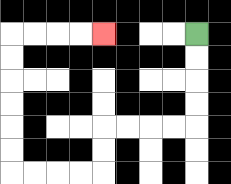{'start': '[8, 1]', 'end': '[4, 1]', 'path_directions': 'D,D,D,D,L,L,L,L,D,D,L,L,L,L,U,U,U,U,U,U,R,R,R,R', 'path_coordinates': '[[8, 1], [8, 2], [8, 3], [8, 4], [8, 5], [7, 5], [6, 5], [5, 5], [4, 5], [4, 6], [4, 7], [3, 7], [2, 7], [1, 7], [0, 7], [0, 6], [0, 5], [0, 4], [0, 3], [0, 2], [0, 1], [1, 1], [2, 1], [3, 1], [4, 1]]'}